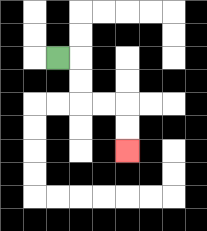{'start': '[2, 2]', 'end': '[5, 6]', 'path_directions': 'R,D,D,R,R,D,D', 'path_coordinates': '[[2, 2], [3, 2], [3, 3], [3, 4], [4, 4], [5, 4], [5, 5], [5, 6]]'}